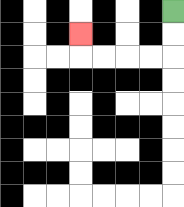{'start': '[7, 0]', 'end': '[3, 1]', 'path_directions': 'D,D,L,L,L,L,U', 'path_coordinates': '[[7, 0], [7, 1], [7, 2], [6, 2], [5, 2], [4, 2], [3, 2], [3, 1]]'}